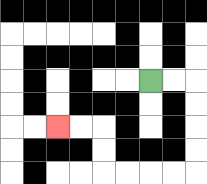{'start': '[6, 3]', 'end': '[2, 5]', 'path_directions': 'R,R,D,D,D,D,L,L,L,L,U,U,L,L', 'path_coordinates': '[[6, 3], [7, 3], [8, 3], [8, 4], [8, 5], [8, 6], [8, 7], [7, 7], [6, 7], [5, 7], [4, 7], [4, 6], [4, 5], [3, 5], [2, 5]]'}